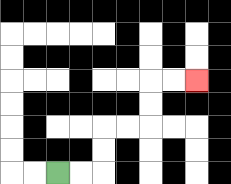{'start': '[2, 7]', 'end': '[8, 3]', 'path_directions': 'R,R,U,U,R,R,U,U,R,R', 'path_coordinates': '[[2, 7], [3, 7], [4, 7], [4, 6], [4, 5], [5, 5], [6, 5], [6, 4], [6, 3], [7, 3], [8, 3]]'}